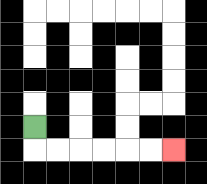{'start': '[1, 5]', 'end': '[7, 6]', 'path_directions': 'D,R,R,R,R,R,R', 'path_coordinates': '[[1, 5], [1, 6], [2, 6], [3, 6], [4, 6], [5, 6], [6, 6], [7, 6]]'}